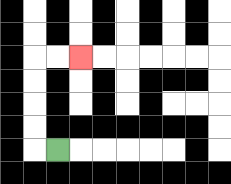{'start': '[2, 6]', 'end': '[3, 2]', 'path_directions': 'L,U,U,U,U,R,R', 'path_coordinates': '[[2, 6], [1, 6], [1, 5], [1, 4], [1, 3], [1, 2], [2, 2], [3, 2]]'}